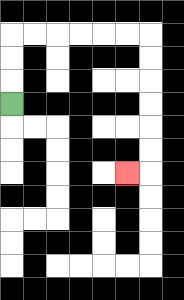{'start': '[0, 4]', 'end': '[5, 7]', 'path_directions': 'U,U,U,R,R,R,R,R,R,D,D,D,D,D,D,L', 'path_coordinates': '[[0, 4], [0, 3], [0, 2], [0, 1], [1, 1], [2, 1], [3, 1], [4, 1], [5, 1], [6, 1], [6, 2], [6, 3], [6, 4], [6, 5], [6, 6], [6, 7], [5, 7]]'}